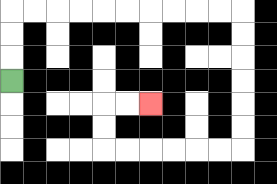{'start': '[0, 3]', 'end': '[6, 4]', 'path_directions': 'U,U,U,R,R,R,R,R,R,R,R,R,R,D,D,D,D,D,D,L,L,L,L,L,L,U,U,R,R', 'path_coordinates': '[[0, 3], [0, 2], [0, 1], [0, 0], [1, 0], [2, 0], [3, 0], [4, 0], [5, 0], [6, 0], [7, 0], [8, 0], [9, 0], [10, 0], [10, 1], [10, 2], [10, 3], [10, 4], [10, 5], [10, 6], [9, 6], [8, 6], [7, 6], [6, 6], [5, 6], [4, 6], [4, 5], [4, 4], [5, 4], [6, 4]]'}